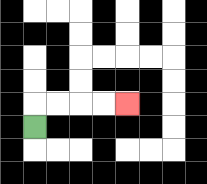{'start': '[1, 5]', 'end': '[5, 4]', 'path_directions': 'U,R,R,R,R', 'path_coordinates': '[[1, 5], [1, 4], [2, 4], [3, 4], [4, 4], [5, 4]]'}